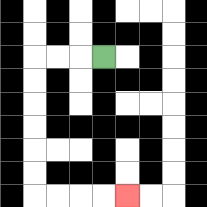{'start': '[4, 2]', 'end': '[5, 8]', 'path_directions': 'L,L,L,D,D,D,D,D,D,R,R,R,R', 'path_coordinates': '[[4, 2], [3, 2], [2, 2], [1, 2], [1, 3], [1, 4], [1, 5], [1, 6], [1, 7], [1, 8], [2, 8], [3, 8], [4, 8], [5, 8]]'}